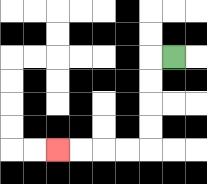{'start': '[7, 2]', 'end': '[2, 6]', 'path_directions': 'L,D,D,D,D,L,L,L,L', 'path_coordinates': '[[7, 2], [6, 2], [6, 3], [6, 4], [6, 5], [6, 6], [5, 6], [4, 6], [3, 6], [2, 6]]'}